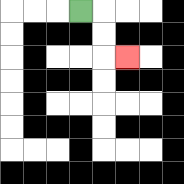{'start': '[3, 0]', 'end': '[5, 2]', 'path_directions': 'R,D,D,R', 'path_coordinates': '[[3, 0], [4, 0], [4, 1], [4, 2], [5, 2]]'}